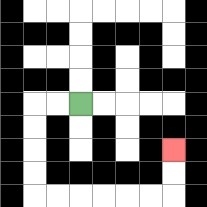{'start': '[3, 4]', 'end': '[7, 6]', 'path_directions': 'L,L,D,D,D,D,R,R,R,R,R,R,U,U', 'path_coordinates': '[[3, 4], [2, 4], [1, 4], [1, 5], [1, 6], [1, 7], [1, 8], [2, 8], [3, 8], [4, 8], [5, 8], [6, 8], [7, 8], [7, 7], [7, 6]]'}